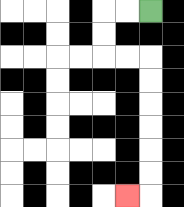{'start': '[6, 0]', 'end': '[5, 8]', 'path_directions': 'L,L,D,D,R,R,D,D,D,D,D,D,L', 'path_coordinates': '[[6, 0], [5, 0], [4, 0], [4, 1], [4, 2], [5, 2], [6, 2], [6, 3], [6, 4], [6, 5], [6, 6], [6, 7], [6, 8], [5, 8]]'}